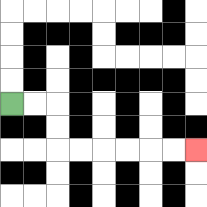{'start': '[0, 4]', 'end': '[8, 6]', 'path_directions': 'R,R,D,D,R,R,R,R,R,R', 'path_coordinates': '[[0, 4], [1, 4], [2, 4], [2, 5], [2, 6], [3, 6], [4, 6], [5, 6], [6, 6], [7, 6], [8, 6]]'}